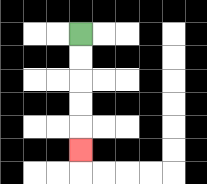{'start': '[3, 1]', 'end': '[3, 6]', 'path_directions': 'D,D,D,D,D', 'path_coordinates': '[[3, 1], [3, 2], [3, 3], [3, 4], [3, 5], [3, 6]]'}